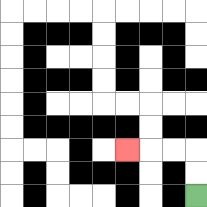{'start': '[8, 8]', 'end': '[5, 6]', 'path_directions': 'U,U,L,L,L', 'path_coordinates': '[[8, 8], [8, 7], [8, 6], [7, 6], [6, 6], [5, 6]]'}